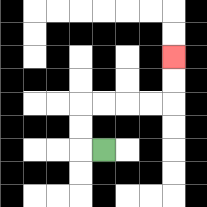{'start': '[4, 6]', 'end': '[7, 2]', 'path_directions': 'L,U,U,R,R,R,R,U,U', 'path_coordinates': '[[4, 6], [3, 6], [3, 5], [3, 4], [4, 4], [5, 4], [6, 4], [7, 4], [7, 3], [7, 2]]'}